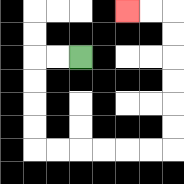{'start': '[3, 2]', 'end': '[5, 0]', 'path_directions': 'L,L,D,D,D,D,R,R,R,R,R,R,U,U,U,U,U,U,L,L', 'path_coordinates': '[[3, 2], [2, 2], [1, 2], [1, 3], [1, 4], [1, 5], [1, 6], [2, 6], [3, 6], [4, 6], [5, 6], [6, 6], [7, 6], [7, 5], [7, 4], [7, 3], [7, 2], [7, 1], [7, 0], [6, 0], [5, 0]]'}